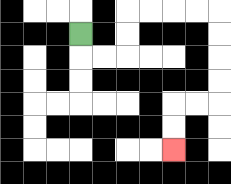{'start': '[3, 1]', 'end': '[7, 6]', 'path_directions': 'D,R,R,U,U,R,R,R,R,D,D,D,D,L,L,D,D', 'path_coordinates': '[[3, 1], [3, 2], [4, 2], [5, 2], [5, 1], [5, 0], [6, 0], [7, 0], [8, 0], [9, 0], [9, 1], [9, 2], [9, 3], [9, 4], [8, 4], [7, 4], [7, 5], [7, 6]]'}